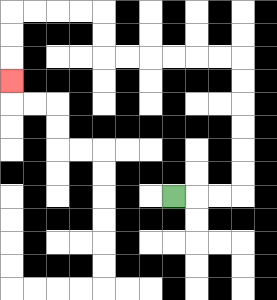{'start': '[7, 8]', 'end': '[0, 3]', 'path_directions': 'R,R,R,U,U,U,U,U,U,L,L,L,L,L,L,U,U,L,L,L,L,D,D,D', 'path_coordinates': '[[7, 8], [8, 8], [9, 8], [10, 8], [10, 7], [10, 6], [10, 5], [10, 4], [10, 3], [10, 2], [9, 2], [8, 2], [7, 2], [6, 2], [5, 2], [4, 2], [4, 1], [4, 0], [3, 0], [2, 0], [1, 0], [0, 0], [0, 1], [0, 2], [0, 3]]'}